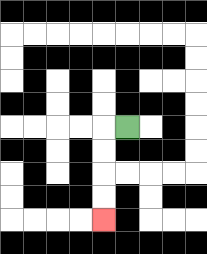{'start': '[5, 5]', 'end': '[4, 9]', 'path_directions': 'L,D,D,D,D', 'path_coordinates': '[[5, 5], [4, 5], [4, 6], [4, 7], [4, 8], [4, 9]]'}